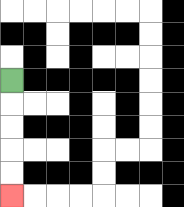{'start': '[0, 3]', 'end': '[0, 8]', 'path_directions': 'D,D,D,D,D', 'path_coordinates': '[[0, 3], [0, 4], [0, 5], [0, 6], [0, 7], [0, 8]]'}